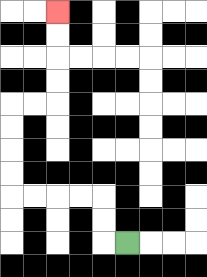{'start': '[5, 10]', 'end': '[2, 0]', 'path_directions': 'L,U,U,L,L,L,L,U,U,U,U,R,R,U,U,U,U', 'path_coordinates': '[[5, 10], [4, 10], [4, 9], [4, 8], [3, 8], [2, 8], [1, 8], [0, 8], [0, 7], [0, 6], [0, 5], [0, 4], [1, 4], [2, 4], [2, 3], [2, 2], [2, 1], [2, 0]]'}